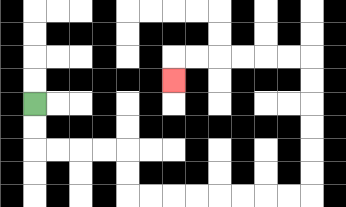{'start': '[1, 4]', 'end': '[7, 3]', 'path_directions': 'D,D,R,R,R,R,D,D,R,R,R,R,R,R,R,R,U,U,U,U,U,U,L,L,L,L,L,L,D', 'path_coordinates': '[[1, 4], [1, 5], [1, 6], [2, 6], [3, 6], [4, 6], [5, 6], [5, 7], [5, 8], [6, 8], [7, 8], [8, 8], [9, 8], [10, 8], [11, 8], [12, 8], [13, 8], [13, 7], [13, 6], [13, 5], [13, 4], [13, 3], [13, 2], [12, 2], [11, 2], [10, 2], [9, 2], [8, 2], [7, 2], [7, 3]]'}